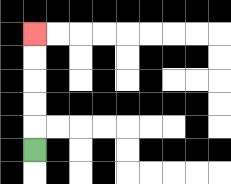{'start': '[1, 6]', 'end': '[1, 1]', 'path_directions': 'U,U,U,U,U', 'path_coordinates': '[[1, 6], [1, 5], [1, 4], [1, 3], [1, 2], [1, 1]]'}